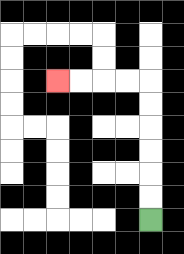{'start': '[6, 9]', 'end': '[2, 3]', 'path_directions': 'U,U,U,U,U,U,L,L,L,L', 'path_coordinates': '[[6, 9], [6, 8], [6, 7], [6, 6], [6, 5], [6, 4], [6, 3], [5, 3], [4, 3], [3, 3], [2, 3]]'}